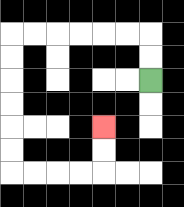{'start': '[6, 3]', 'end': '[4, 5]', 'path_directions': 'U,U,L,L,L,L,L,L,D,D,D,D,D,D,R,R,R,R,U,U', 'path_coordinates': '[[6, 3], [6, 2], [6, 1], [5, 1], [4, 1], [3, 1], [2, 1], [1, 1], [0, 1], [0, 2], [0, 3], [0, 4], [0, 5], [0, 6], [0, 7], [1, 7], [2, 7], [3, 7], [4, 7], [4, 6], [4, 5]]'}